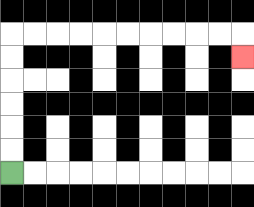{'start': '[0, 7]', 'end': '[10, 2]', 'path_directions': 'U,U,U,U,U,U,R,R,R,R,R,R,R,R,R,R,D', 'path_coordinates': '[[0, 7], [0, 6], [0, 5], [0, 4], [0, 3], [0, 2], [0, 1], [1, 1], [2, 1], [3, 1], [4, 1], [5, 1], [6, 1], [7, 1], [8, 1], [9, 1], [10, 1], [10, 2]]'}